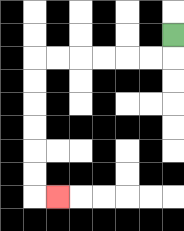{'start': '[7, 1]', 'end': '[2, 8]', 'path_directions': 'D,L,L,L,L,L,L,D,D,D,D,D,D,R', 'path_coordinates': '[[7, 1], [7, 2], [6, 2], [5, 2], [4, 2], [3, 2], [2, 2], [1, 2], [1, 3], [1, 4], [1, 5], [1, 6], [1, 7], [1, 8], [2, 8]]'}